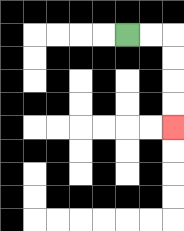{'start': '[5, 1]', 'end': '[7, 5]', 'path_directions': 'R,R,D,D,D,D', 'path_coordinates': '[[5, 1], [6, 1], [7, 1], [7, 2], [7, 3], [7, 4], [7, 5]]'}